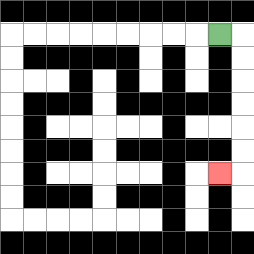{'start': '[9, 1]', 'end': '[9, 7]', 'path_directions': 'R,D,D,D,D,D,D,L', 'path_coordinates': '[[9, 1], [10, 1], [10, 2], [10, 3], [10, 4], [10, 5], [10, 6], [10, 7], [9, 7]]'}